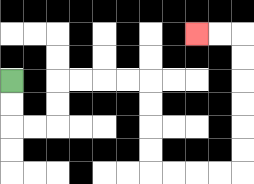{'start': '[0, 3]', 'end': '[8, 1]', 'path_directions': 'D,D,R,R,U,U,R,R,R,R,D,D,D,D,R,R,R,R,U,U,U,U,U,U,L,L', 'path_coordinates': '[[0, 3], [0, 4], [0, 5], [1, 5], [2, 5], [2, 4], [2, 3], [3, 3], [4, 3], [5, 3], [6, 3], [6, 4], [6, 5], [6, 6], [6, 7], [7, 7], [8, 7], [9, 7], [10, 7], [10, 6], [10, 5], [10, 4], [10, 3], [10, 2], [10, 1], [9, 1], [8, 1]]'}